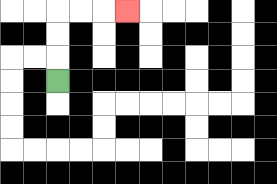{'start': '[2, 3]', 'end': '[5, 0]', 'path_directions': 'U,U,U,R,R,R', 'path_coordinates': '[[2, 3], [2, 2], [2, 1], [2, 0], [3, 0], [4, 0], [5, 0]]'}